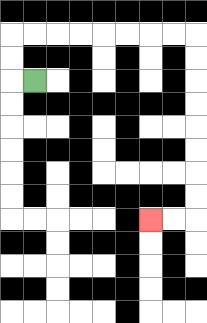{'start': '[1, 3]', 'end': '[6, 9]', 'path_directions': 'L,U,U,R,R,R,R,R,R,R,R,D,D,D,D,D,D,D,D,L,L', 'path_coordinates': '[[1, 3], [0, 3], [0, 2], [0, 1], [1, 1], [2, 1], [3, 1], [4, 1], [5, 1], [6, 1], [7, 1], [8, 1], [8, 2], [8, 3], [8, 4], [8, 5], [8, 6], [8, 7], [8, 8], [8, 9], [7, 9], [6, 9]]'}